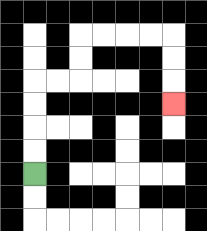{'start': '[1, 7]', 'end': '[7, 4]', 'path_directions': 'U,U,U,U,R,R,U,U,R,R,R,R,D,D,D', 'path_coordinates': '[[1, 7], [1, 6], [1, 5], [1, 4], [1, 3], [2, 3], [3, 3], [3, 2], [3, 1], [4, 1], [5, 1], [6, 1], [7, 1], [7, 2], [7, 3], [7, 4]]'}